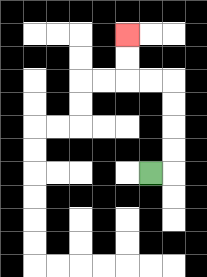{'start': '[6, 7]', 'end': '[5, 1]', 'path_directions': 'R,U,U,U,U,L,L,U,U', 'path_coordinates': '[[6, 7], [7, 7], [7, 6], [7, 5], [7, 4], [7, 3], [6, 3], [5, 3], [5, 2], [5, 1]]'}